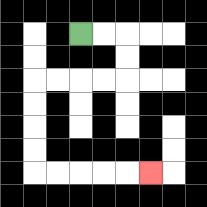{'start': '[3, 1]', 'end': '[6, 7]', 'path_directions': 'R,R,D,D,L,L,L,L,D,D,D,D,R,R,R,R,R', 'path_coordinates': '[[3, 1], [4, 1], [5, 1], [5, 2], [5, 3], [4, 3], [3, 3], [2, 3], [1, 3], [1, 4], [1, 5], [1, 6], [1, 7], [2, 7], [3, 7], [4, 7], [5, 7], [6, 7]]'}